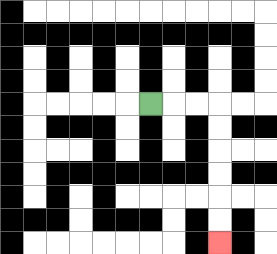{'start': '[6, 4]', 'end': '[9, 10]', 'path_directions': 'R,R,R,D,D,D,D,D,D', 'path_coordinates': '[[6, 4], [7, 4], [8, 4], [9, 4], [9, 5], [9, 6], [9, 7], [9, 8], [9, 9], [9, 10]]'}